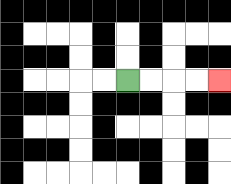{'start': '[5, 3]', 'end': '[9, 3]', 'path_directions': 'R,R,R,R', 'path_coordinates': '[[5, 3], [6, 3], [7, 3], [8, 3], [9, 3]]'}